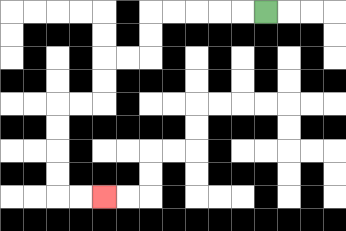{'start': '[11, 0]', 'end': '[4, 8]', 'path_directions': 'L,L,L,L,L,D,D,L,L,D,D,L,L,D,D,D,D,R,R', 'path_coordinates': '[[11, 0], [10, 0], [9, 0], [8, 0], [7, 0], [6, 0], [6, 1], [6, 2], [5, 2], [4, 2], [4, 3], [4, 4], [3, 4], [2, 4], [2, 5], [2, 6], [2, 7], [2, 8], [3, 8], [4, 8]]'}